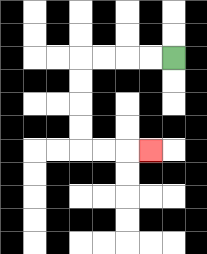{'start': '[7, 2]', 'end': '[6, 6]', 'path_directions': 'L,L,L,L,D,D,D,D,R,R,R', 'path_coordinates': '[[7, 2], [6, 2], [5, 2], [4, 2], [3, 2], [3, 3], [3, 4], [3, 5], [3, 6], [4, 6], [5, 6], [6, 6]]'}